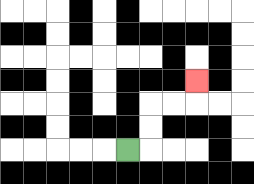{'start': '[5, 6]', 'end': '[8, 3]', 'path_directions': 'R,U,U,R,R,U', 'path_coordinates': '[[5, 6], [6, 6], [6, 5], [6, 4], [7, 4], [8, 4], [8, 3]]'}